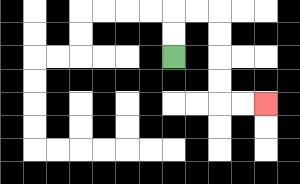{'start': '[7, 2]', 'end': '[11, 4]', 'path_directions': 'U,U,R,R,D,D,D,D,R,R', 'path_coordinates': '[[7, 2], [7, 1], [7, 0], [8, 0], [9, 0], [9, 1], [9, 2], [9, 3], [9, 4], [10, 4], [11, 4]]'}